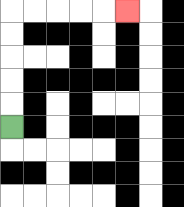{'start': '[0, 5]', 'end': '[5, 0]', 'path_directions': 'U,U,U,U,U,R,R,R,R,R', 'path_coordinates': '[[0, 5], [0, 4], [0, 3], [0, 2], [0, 1], [0, 0], [1, 0], [2, 0], [3, 0], [4, 0], [5, 0]]'}